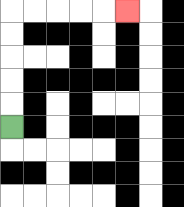{'start': '[0, 5]', 'end': '[5, 0]', 'path_directions': 'U,U,U,U,U,R,R,R,R,R', 'path_coordinates': '[[0, 5], [0, 4], [0, 3], [0, 2], [0, 1], [0, 0], [1, 0], [2, 0], [3, 0], [4, 0], [5, 0]]'}